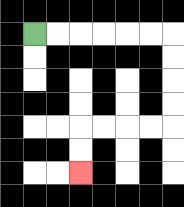{'start': '[1, 1]', 'end': '[3, 7]', 'path_directions': 'R,R,R,R,R,R,D,D,D,D,L,L,L,L,D,D', 'path_coordinates': '[[1, 1], [2, 1], [3, 1], [4, 1], [5, 1], [6, 1], [7, 1], [7, 2], [7, 3], [7, 4], [7, 5], [6, 5], [5, 5], [4, 5], [3, 5], [3, 6], [3, 7]]'}